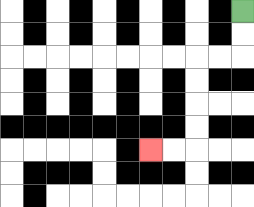{'start': '[10, 0]', 'end': '[6, 6]', 'path_directions': 'D,D,L,L,D,D,D,D,L,L', 'path_coordinates': '[[10, 0], [10, 1], [10, 2], [9, 2], [8, 2], [8, 3], [8, 4], [8, 5], [8, 6], [7, 6], [6, 6]]'}